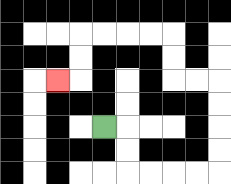{'start': '[4, 5]', 'end': '[2, 3]', 'path_directions': 'R,D,D,R,R,R,R,U,U,U,U,L,L,U,U,L,L,L,L,D,D,L', 'path_coordinates': '[[4, 5], [5, 5], [5, 6], [5, 7], [6, 7], [7, 7], [8, 7], [9, 7], [9, 6], [9, 5], [9, 4], [9, 3], [8, 3], [7, 3], [7, 2], [7, 1], [6, 1], [5, 1], [4, 1], [3, 1], [3, 2], [3, 3], [2, 3]]'}